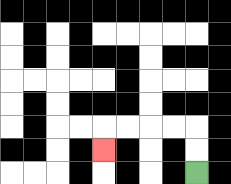{'start': '[8, 7]', 'end': '[4, 6]', 'path_directions': 'U,U,L,L,L,L,D', 'path_coordinates': '[[8, 7], [8, 6], [8, 5], [7, 5], [6, 5], [5, 5], [4, 5], [4, 6]]'}